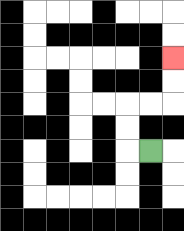{'start': '[6, 6]', 'end': '[7, 2]', 'path_directions': 'L,U,U,R,R,U,U', 'path_coordinates': '[[6, 6], [5, 6], [5, 5], [5, 4], [6, 4], [7, 4], [7, 3], [7, 2]]'}